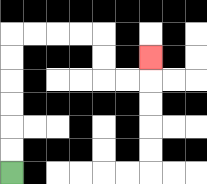{'start': '[0, 7]', 'end': '[6, 2]', 'path_directions': 'U,U,U,U,U,U,R,R,R,R,D,D,R,R,U', 'path_coordinates': '[[0, 7], [0, 6], [0, 5], [0, 4], [0, 3], [0, 2], [0, 1], [1, 1], [2, 1], [3, 1], [4, 1], [4, 2], [4, 3], [5, 3], [6, 3], [6, 2]]'}